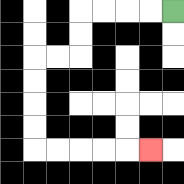{'start': '[7, 0]', 'end': '[6, 6]', 'path_directions': 'L,L,L,L,D,D,L,L,D,D,D,D,R,R,R,R,R', 'path_coordinates': '[[7, 0], [6, 0], [5, 0], [4, 0], [3, 0], [3, 1], [3, 2], [2, 2], [1, 2], [1, 3], [1, 4], [1, 5], [1, 6], [2, 6], [3, 6], [4, 6], [5, 6], [6, 6]]'}